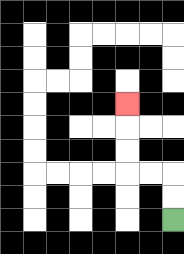{'start': '[7, 9]', 'end': '[5, 4]', 'path_directions': 'U,U,L,L,U,U,U', 'path_coordinates': '[[7, 9], [7, 8], [7, 7], [6, 7], [5, 7], [5, 6], [5, 5], [5, 4]]'}